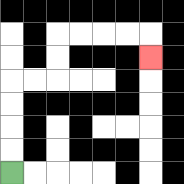{'start': '[0, 7]', 'end': '[6, 2]', 'path_directions': 'U,U,U,U,R,R,U,U,R,R,R,R,D', 'path_coordinates': '[[0, 7], [0, 6], [0, 5], [0, 4], [0, 3], [1, 3], [2, 3], [2, 2], [2, 1], [3, 1], [4, 1], [5, 1], [6, 1], [6, 2]]'}